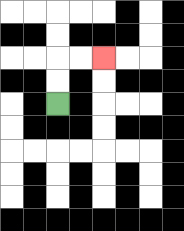{'start': '[2, 4]', 'end': '[4, 2]', 'path_directions': 'U,U,R,R', 'path_coordinates': '[[2, 4], [2, 3], [2, 2], [3, 2], [4, 2]]'}